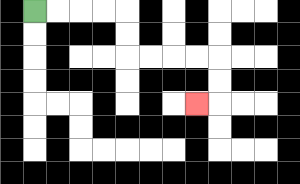{'start': '[1, 0]', 'end': '[8, 4]', 'path_directions': 'R,R,R,R,D,D,R,R,R,R,D,D,L', 'path_coordinates': '[[1, 0], [2, 0], [3, 0], [4, 0], [5, 0], [5, 1], [5, 2], [6, 2], [7, 2], [8, 2], [9, 2], [9, 3], [9, 4], [8, 4]]'}